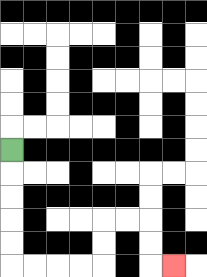{'start': '[0, 6]', 'end': '[7, 11]', 'path_directions': 'D,D,D,D,D,R,R,R,R,U,U,R,R,D,D,R', 'path_coordinates': '[[0, 6], [0, 7], [0, 8], [0, 9], [0, 10], [0, 11], [1, 11], [2, 11], [3, 11], [4, 11], [4, 10], [4, 9], [5, 9], [6, 9], [6, 10], [6, 11], [7, 11]]'}